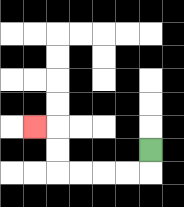{'start': '[6, 6]', 'end': '[1, 5]', 'path_directions': 'D,L,L,L,L,U,U,L', 'path_coordinates': '[[6, 6], [6, 7], [5, 7], [4, 7], [3, 7], [2, 7], [2, 6], [2, 5], [1, 5]]'}